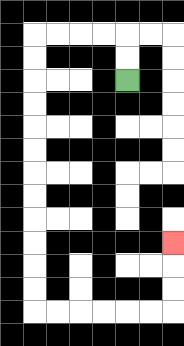{'start': '[5, 3]', 'end': '[7, 10]', 'path_directions': 'U,U,L,L,L,L,D,D,D,D,D,D,D,D,D,D,D,D,R,R,R,R,R,R,U,U,U', 'path_coordinates': '[[5, 3], [5, 2], [5, 1], [4, 1], [3, 1], [2, 1], [1, 1], [1, 2], [1, 3], [1, 4], [1, 5], [1, 6], [1, 7], [1, 8], [1, 9], [1, 10], [1, 11], [1, 12], [1, 13], [2, 13], [3, 13], [4, 13], [5, 13], [6, 13], [7, 13], [7, 12], [7, 11], [7, 10]]'}